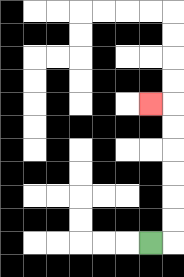{'start': '[6, 10]', 'end': '[6, 4]', 'path_directions': 'R,U,U,U,U,U,U,L', 'path_coordinates': '[[6, 10], [7, 10], [7, 9], [7, 8], [7, 7], [7, 6], [7, 5], [7, 4], [6, 4]]'}